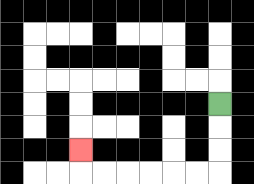{'start': '[9, 4]', 'end': '[3, 6]', 'path_directions': 'D,D,D,L,L,L,L,L,L,U', 'path_coordinates': '[[9, 4], [9, 5], [9, 6], [9, 7], [8, 7], [7, 7], [6, 7], [5, 7], [4, 7], [3, 7], [3, 6]]'}